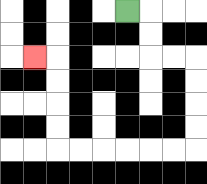{'start': '[5, 0]', 'end': '[1, 2]', 'path_directions': 'R,D,D,R,R,D,D,D,D,L,L,L,L,L,L,U,U,U,U,L', 'path_coordinates': '[[5, 0], [6, 0], [6, 1], [6, 2], [7, 2], [8, 2], [8, 3], [8, 4], [8, 5], [8, 6], [7, 6], [6, 6], [5, 6], [4, 6], [3, 6], [2, 6], [2, 5], [2, 4], [2, 3], [2, 2], [1, 2]]'}